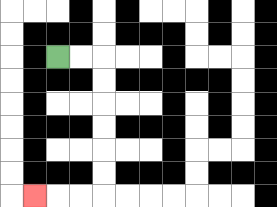{'start': '[2, 2]', 'end': '[1, 8]', 'path_directions': 'R,R,D,D,D,D,D,D,L,L,L', 'path_coordinates': '[[2, 2], [3, 2], [4, 2], [4, 3], [4, 4], [4, 5], [4, 6], [4, 7], [4, 8], [3, 8], [2, 8], [1, 8]]'}